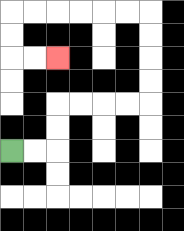{'start': '[0, 6]', 'end': '[2, 2]', 'path_directions': 'R,R,U,U,R,R,R,R,U,U,U,U,L,L,L,L,L,L,D,D,R,R', 'path_coordinates': '[[0, 6], [1, 6], [2, 6], [2, 5], [2, 4], [3, 4], [4, 4], [5, 4], [6, 4], [6, 3], [6, 2], [6, 1], [6, 0], [5, 0], [4, 0], [3, 0], [2, 0], [1, 0], [0, 0], [0, 1], [0, 2], [1, 2], [2, 2]]'}